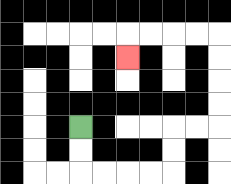{'start': '[3, 5]', 'end': '[5, 2]', 'path_directions': 'D,D,R,R,R,R,U,U,R,R,U,U,U,U,L,L,L,L,D', 'path_coordinates': '[[3, 5], [3, 6], [3, 7], [4, 7], [5, 7], [6, 7], [7, 7], [7, 6], [7, 5], [8, 5], [9, 5], [9, 4], [9, 3], [9, 2], [9, 1], [8, 1], [7, 1], [6, 1], [5, 1], [5, 2]]'}